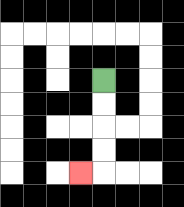{'start': '[4, 3]', 'end': '[3, 7]', 'path_directions': 'D,D,D,D,L', 'path_coordinates': '[[4, 3], [4, 4], [4, 5], [4, 6], [4, 7], [3, 7]]'}